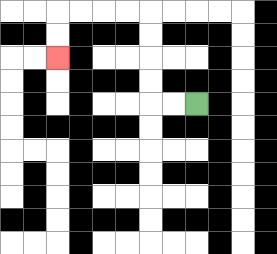{'start': '[8, 4]', 'end': '[2, 2]', 'path_directions': 'L,L,U,U,U,U,L,L,L,L,D,D', 'path_coordinates': '[[8, 4], [7, 4], [6, 4], [6, 3], [6, 2], [6, 1], [6, 0], [5, 0], [4, 0], [3, 0], [2, 0], [2, 1], [2, 2]]'}